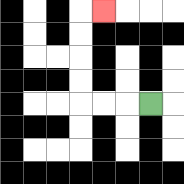{'start': '[6, 4]', 'end': '[4, 0]', 'path_directions': 'L,L,L,U,U,U,U,R', 'path_coordinates': '[[6, 4], [5, 4], [4, 4], [3, 4], [3, 3], [3, 2], [3, 1], [3, 0], [4, 0]]'}